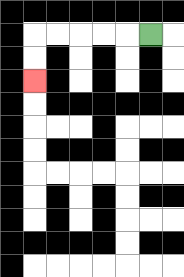{'start': '[6, 1]', 'end': '[1, 3]', 'path_directions': 'L,L,L,L,L,D,D', 'path_coordinates': '[[6, 1], [5, 1], [4, 1], [3, 1], [2, 1], [1, 1], [1, 2], [1, 3]]'}